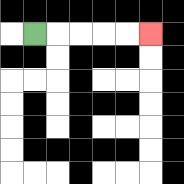{'start': '[1, 1]', 'end': '[6, 1]', 'path_directions': 'R,R,R,R,R', 'path_coordinates': '[[1, 1], [2, 1], [3, 1], [4, 1], [5, 1], [6, 1]]'}